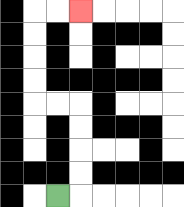{'start': '[2, 8]', 'end': '[3, 0]', 'path_directions': 'R,U,U,U,U,L,L,U,U,U,U,R,R', 'path_coordinates': '[[2, 8], [3, 8], [3, 7], [3, 6], [3, 5], [3, 4], [2, 4], [1, 4], [1, 3], [1, 2], [1, 1], [1, 0], [2, 0], [3, 0]]'}